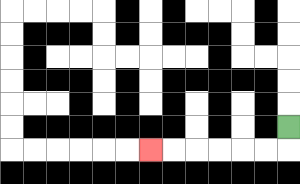{'start': '[12, 5]', 'end': '[6, 6]', 'path_directions': 'D,L,L,L,L,L,L', 'path_coordinates': '[[12, 5], [12, 6], [11, 6], [10, 6], [9, 6], [8, 6], [7, 6], [6, 6]]'}